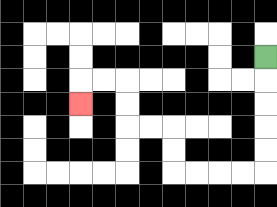{'start': '[11, 2]', 'end': '[3, 4]', 'path_directions': 'D,D,D,D,D,L,L,L,L,U,U,L,L,U,U,L,L,D', 'path_coordinates': '[[11, 2], [11, 3], [11, 4], [11, 5], [11, 6], [11, 7], [10, 7], [9, 7], [8, 7], [7, 7], [7, 6], [7, 5], [6, 5], [5, 5], [5, 4], [5, 3], [4, 3], [3, 3], [3, 4]]'}